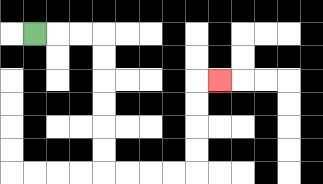{'start': '[1, 1]', 'end': '[9, 3]', 'path_directions': 'R,R,R,D,D,D,D,D,D,R,R,R,R,U,U,U,U,R', 'path_coordinates': '[[1, 1], [2, 1], [3, 1], [4, 1], [4, 2], [4, 3], [4, 4], [4, 5], [4, 6], [4, 7], [5, 7], [6, 7], [7, 7], [8, 7], [8, 6], [8, 5], [8, 4], [8, 3], [9, 3]]'}